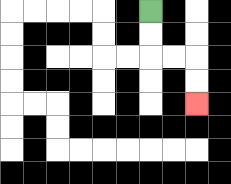{'start': '[6, 0]', 'end': '[8, 4]', 'path_directions': 'D,D,R,R,D,D', 'path_coordinates': '[[6, 0], [6, 1], [6, 2], [7, 2], [8, 2], [8, 3], [8, 4]]'}